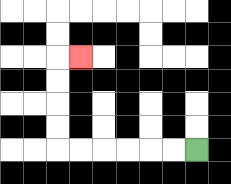{'start': '[8, 6]', 'end': '[3, 2]', 'path_directions': 'L,L,L,L,L,L,U,U,U,U,R', 'path_coordinates': '[[8, 6], [7, 6], [6, 6], [5, 6], [4, 6], [3, 6], [2, 6], [2, 5], [2, 4], [2, 3], [2, 2], [3, 2]]'}